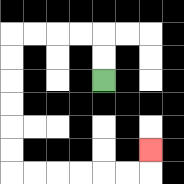{'start': '[4, 3]', 'end': '[6, 6]', 'path_directions': 'U,U,L,L,L,L,D,D,D,D,D,D,R,R,R,R,R,R,U', 'path_coordinates': '[[4, 3], [4, 2], [4, 1], [3, 1], [2, 1], [1, 1], [0, 1], [0, 2], [0, 3], [0, 4], [0, 5], [0, 6], [0, 7], [1, 7], [2, 7], [3, 7], [4, 7], [5, 7], [6, 7], [6, 6]]'}